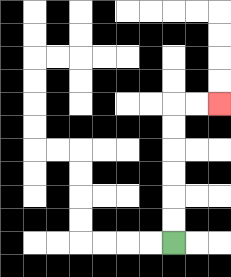{'start': '[7, 10]', 'end': '[9, 4]', 'path_directions': 'U,U,U,U,U,U,R,R', 'path_coordinates': '[[7, 10], [7, 9], [7, 8], [7, 7], [7, 6], [7, 5], [7, 4], [8, 4], [9, 4]]'}